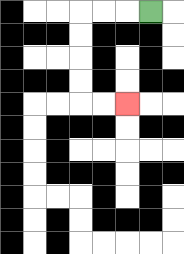{'start': '[6, 0]', 'end': '[5, 4]', 'path_directions': 'L,L,L,D,D,D,D,R,R', 'path_coordinates': '[[6, 0], [5, 0], [4, 0], [3, 0], [3, 1], [3, 2], [3, 3], [3, 4], [4, 4], [5, 4]]'}